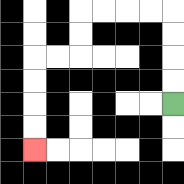{'start': '[7, 4]', 'end': '[1, 6]', 'path_directions': 'U,U,U,U,L,L,L,L,D,D,L,L,D,D,D,D', 'path_coordinates': '[[7, 4], [7, 3], [7, 2], [7, 1], [7, 0], [6, 0], [5, 0], [4, 0], [3, 0], [3, 1], [3, 2], [2, 2], [1, 2], [1, 3], [1, 4], [1, 5], [1, 6]]'}